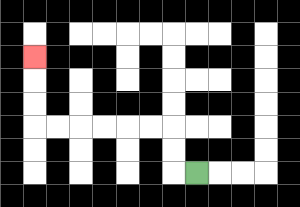{'start': '[8, 7]', 'end': '[1, 2]', 'path_directions': 'L,U,U,L,L,L,L,L,L,U,U,U', 'path_coordinates': '[[8, 7], [7, 7], [7, 6], [7, 5], [6, 5], [5, 5], [4, 5], [3, 5], [2, 5], [1, 5], [1, 4], [1, 3], [1, 2]]'}